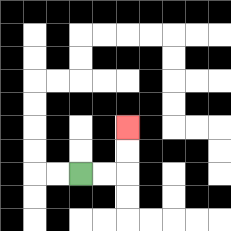{'start': '[3, 7]', 'end': '[5, 5]', 'path_directions': 'R,R,U,U', 'path_coordinates': '[[3, 7], [4, 7], [5, 7], [5, 6], [5, 5]]'}